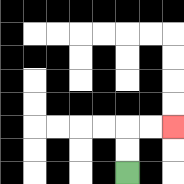{'start': '[5, 7]', 'end': '[7, 5]', 'path_directions': 'U,U,R,R', 'path_coordinates': '[[5, 7], [5, 6], [5, 5], [6, 5], [7, 5]]'}